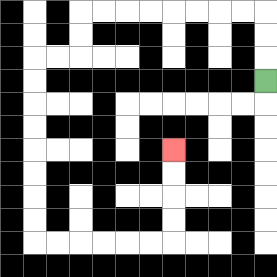{'start': '[11, 3]', 'end': '[7, 6]', 'path_directions': 'U,U,U,L,L,L,L,L,L,L,L,D,D,L,L,D,D,D,D,D,D,D,D,R,R,R,R,R,R,U,U,U,U', 'path_coordinates': '[[11, 3], [11, 2], [11, 1], [11, 0], [10, 0], [9, 0], [8, 0], [7, 0], [6, 0], [5, 0], [4, 0], [3, 0], [3, 1], [3, 2], [2, 2], [1, 2], [1, 3], [1, 4], [1, 5], [1, 6], [1, 7], [1, 8], [1, 9], [1, 10], [2, 10], [3, 10], [4, 10], [5, 10], [6, 10], [7, 10], [7, 9], [7, 8], [7, 7], [7, 6]]'}